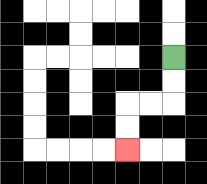{'start': '[7, 2]', 'end': '[5, 6]', 'path_directions': 'D,D,L,L,D,D', 'path_coordinates': '[[7, 2], [7, 3], [7, 4], [6, 4], [5, 4], [5, 5], [5, 6]]'}